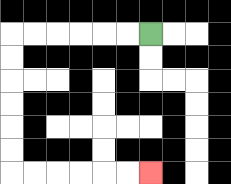{'start': '[6, 1]', 'end': '[6, 7]', 'path_directions': 'L,L,L,L,L,L,D,D,D,D,D,D,R,R,R,R,R,R', 'path_coordinates': '[[6, 1], [5, 1], [4, 1], [3, 1], [2, 1], [1, 1], [0, 1], [0, 2], [0, 3], [0, 4], [0, 5], [0, 6], [0, 7], [1, 7], [2, 7], [3, 7], [4, 7], [5, 7], [6, 7]]'}